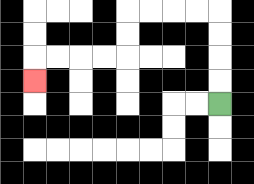{'start': '[9, 4]', 'end': '[1, 3]', 'path_directions': 'U,U,U,U,L,L,L,L,D,D,L,L,L,L,D', 'path_coordinates': '[[9, 4], [9, 3], [9, 2], [9, 1], [9, 0], [8, 0], [7, 0], [6, 0], [5, 0], [5, 1], [5, 2], [4, 2], [3, 2], [2, 2], [1, 2], [1, 3]]'}